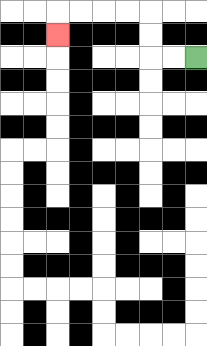{'start': '[8, 2]', 'end': '[2, 1]', 'path_directions': 'L,L,U,U,L,L,L,L,D', 'path_coordinates': '[[8, 2], [7, 2], [6, 2], [6, 1], [6, 0], [5, 0], [4, 0], [3, 0], [2, 0], [2, 1]]'}